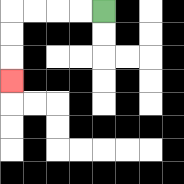{'start': '[4, 0]', 'end': '[0, 3]', 'path_directions': 'L,L,L,L,D,D,D', 'path_coordinates': '[[4, 0], [3, 0], [2, 0], [1, 0], [0, 0], [0, 1], [0, 2], [0, 3]]'}